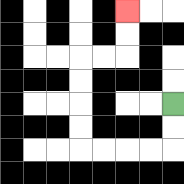{'start': '[7, 4]', 'end': '[5, 0]', 'path_directions': 'D,D,L,L,L,L,U,U,U,U,R,R,U,U', 'path_coordinates': '[[7, 4], [7, 5], [7, 6], [6, 6], [5, 6], [4, 6], [3, 6], [3, 5], [3, 4], [3, 3], [3, 2], [4, 2], [5, 2], [5, 1], [5, 0]]'}